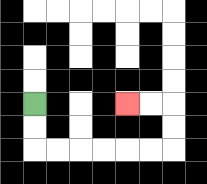{'start': '[1, 4]', 'end': '[5, 4]', 'path_directions': 'D,D,R,R,R,R,R,R,U,U,L,L', 'path_coordinates': '[[1, 4], [1, 5], [1, 6], [2, 6], [3, 6], [4, 6], [5, 6], [6, 6], [7, 6], [7, 5], [7, 4], [6, 4], [5, 4]]'}